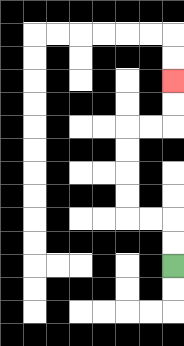{'start': '[7, 11]', 'end': '[7, 3]', 'path_directions': 'U,U,L,L,U,U,U,U,R,R,U,U', 'path_coordinates': '[[7, 11], [7, 10], [7, 9], [6, 9], [5, 9], [5, 8], [5, 7], [5, 6], [5, 5], [6, 5], [7, 5], [7, 4], [7, 3]]'}